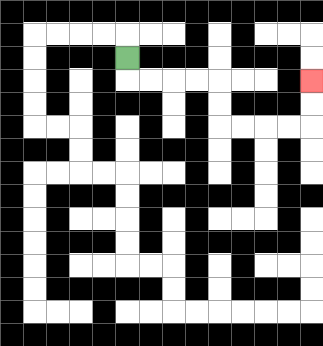{'start': '[5, 2]', 'end': '[13, 3]', 'path_directions': 'D,R,R,R,R,D,D,R,R,R,R,U,U', 'path_coordinates': '[[5, 2], [5, 3], [6, 3], [7, 3], [8, 3], [9, 3], [9, 4], [9, 5], [10, 5], [11, 5], [12, 5], [13, 5], [13, 4], [13, 3]]'}